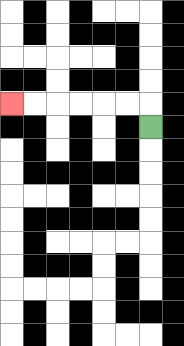{'start': '[6, 5]', 'end': '[0, 4]', 'path_directions': 'U,L,L,L,L,L,L', 'path_coordinates': '[[6, 5], [6, 4], [5, 4], [4, 4], [3, 4], [2, 4], [1, 4], [0, 4]]'}